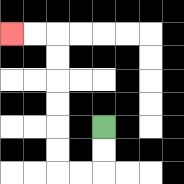{'start': '[4, 5]', 'end': '[0, 1]', 'path_directions': 'D,D,L,L,U,U,U,U,U,U,L,L', 'path_coordinates': '[[4, 5], [4, 6], [4, 7], [3, 7], [2, 7], [2, 6], [2, 5], [2, 4], [2, 3], [2, 2], [2, 1], [1, 1], [0, 1]]'}